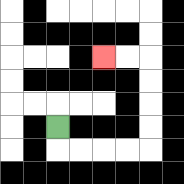{'start': '[2, 5]', 'end': '[4, 2]', 'path_directions': 'D,R,R,R,R,U,U,U,U,L,L', 'path_coordinates': '[[2, 5], [2, 6], [3, 6], [4, 6], [5, 6], [6, 6], [6, 5], [6, 4], [6, 3], [6, 2], [5, 2], [4, 2]]'}